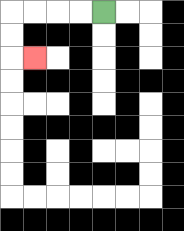{'start': '[4, 0]', 'end': '[1, 2]', 'path_directions': 'L,L,L,L,D,D,R', 'path_coordinates': '[[4, 0], [3, 0], [2, 0], [1, 0], [0, 0], [0, 1], [0, 2], [1, 2]]'}